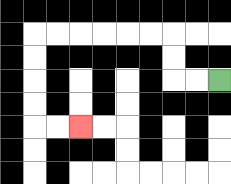{'start': '[9, 3]', 'end': '[3, 5]', 'path_directions': 'L,L,U,U,L,L,L,L,L,L,D,D,D,D,R,R', 'path_coordinates': '[[9, 3], [8, 3], [7, 3], [7, 2], [7, 1], [6, 1], [5, 1], [4, 1], [3, 1], [2, 1], [1, 1], [1, 2], [1, 3], [1, 4], [1, 5], [2, 5], [3, 5]]'}